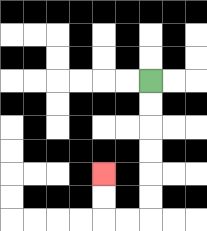{'start': '[6, 3]', 'end': '[4, 7]', 'path_directions': 'D,D,D,D,D,D,L,L,U,U', 'path_coordinates': '[[6, 3], [6, 4], [6, 5], [6, 6], [6, 7], [6, 8], [6, 9], [5, 9], [4, 9], [4, 8], [4, 7]]'}